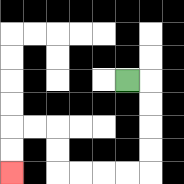{'start': '[5, 3]', 'end': '[0, 7]', 'path_directions': 'R,D,D,D,D,L,L,L,L,U,U,L,L,D,D', 'path_coordinates': '[[5, 3], [6, 3], [6, 4], [6, 5], [6, 6], [6, 7], [5, 7], [4, 7], [3, 7], [2, 7], [2, 6], [2, 5], [1, 5], [0, 5], [0, 6], [0, 7]]'}